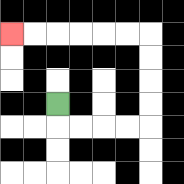{'start': '[2, 4]', 'end': '[0, 1]', 'path_directions': 'D,R,R,R,R,U,U,U,U,L,L,L,L,L,L', 'path_coordinates': '[[2, 4], [2, 5], [3, 5], [4, 5], [5, 5], [6, 5], [6, 4], [6, 3], [6, 2], [6, 1], [5, 1], [4, 1], [3, 1], [2, 1], [1, 1], [0, 1]]'}